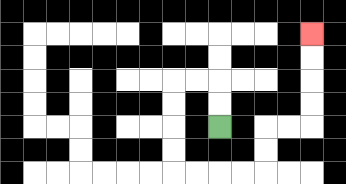{'start': '[9, 5]', 'end': '[13, 1]', 'path_directions': 'U,U,L,L,D,D,D,D,R,R,R,R,U,U,R,R,U,U,U,U', 'path_coordinates': '[[9, 5], [9, 4], [9, 3], [8, 3], [7, 3], [7, 4], [7, 5], [7, 6], [7, 7], [8, 7], [9, 7], [10, 7], [11, 7], [11, 6], [11, 5], [12, 5], [13, 5], [13, 4], [13, 3], [13, 2], [13, 1]]'}